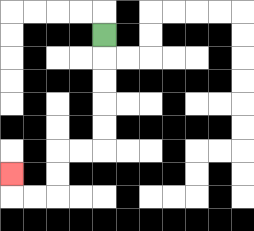{'start': '[4, 1]', 'end': '[0, 7]', 'path_directions': 'D,D,D,D,D,L,L,D,D,L,L,U', 'path_coordinates': '[[4, 1], [4, 2], [4, 3], [4, 4], [4, 5], [4, 6], [3, 6], [2, 6], [2, 7], [2, 8], [1, 8], [0, 8], [0, 7]]'}